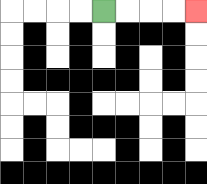{'start': '[4, 0]', 'end': '[8, 0]', 'path_directions': 'R,R,R,R', 'path_coordinates': '[[4, 0], [5, 0], [6, 0], [7, 0], [8, 0]]'}